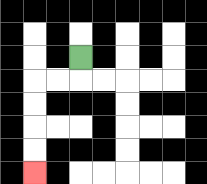{'start': '[3, 2]', 'end': '[1, 7]', 'path_directions': 'D,L,L,D,D,D,D', 'path_coordinates': '[[3, 2], [3, 3], [2, 3], [1, 3], [1, 4], [1, 5], [1, 6], [1, 7]]'}